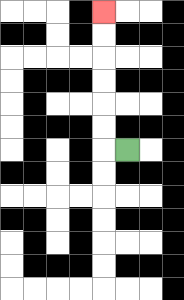{'start': '[5, 6]', 'end': '[4, 0]', 'path_directions': 'L,U,U,U,U,U,U', 'path_coordinates': '[[5, 6], [4, 6], [4, 5], [4, 4], [4, 3], [4, 2], [4, 1], [4, 0]]'}